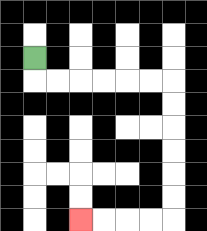{'start': '[1, 2]', 'end': '[3, 9]', 'path_directions': 'D,R,R,R,R,R,R,D,D,D,D,D,D,L,L,L,L', 'path_coordinates': '[[1, 2], [1, 3], [2, 3], [3, 3], [4, 3], [5, 3], [6, 3], [7, 3], [7, 4], [7, 5], [7, 6], [7, 7], [7, 8], [7, 9], [6, 9], [5, 9], [4, 9], [3, 9]]'}